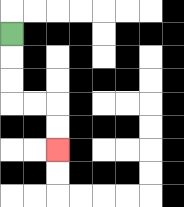{'start': '[0, 1]', 'end': '[2, 6]', 'path_directions': 'D,D,D,R,R,D,D', 'path_coordinates': '[[0, 1], [0, 2], [0, 3], [0, 4], [1, 4], [2, 4], [2, 5], [2, 6]]'}